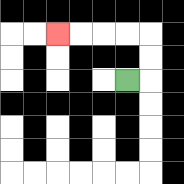{'start': '[5, 3]', 'end': '[2, 1]', 'path_directions': 'R,U,U,L,L,L,L', 'path_coordinates': '[[5, 3], [6, 3], [6, 2], [6, 1], [5, 1], [4, 1], [3, 1], [2, 1]]'}